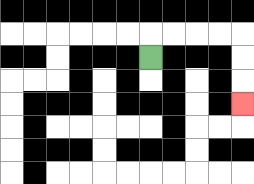{'start': '[6, 2]', 'end': '[10, 4]', 'path_directions': 'U,R,R,R,R,D,D,D', 'path_coordinates': '[[6, 2], [6, 1], [7, 1], [8, 1], [9, 1], [10, 1], [10, 2], [10, 3], [10, 4]]'}